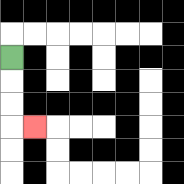{'start': '[0, 2]', 'end': '[1, 5]', 'path_directions': 'D,D,D,R', 'path_coordinates': '[[0, 2], [0, 3], [0, 4], [0, 5], [1, 5]]'}